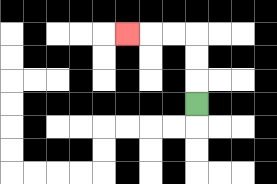{'start': '[8, 4]', 'end': '[5, 1]', 'path_directions': 'U,U,U,L,L,L', 'path_coordinates': '[[8, 4], [8, 3], [8, 2], [8, 1], [7, 1], [6, 1], [5, 1]]'}